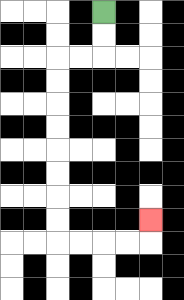{'start': '[4, 0]', 'end': '[6, 9]', 'path_directions': 'D,D,L,L,D,D,D,D,D,D,D,D,R,R,R,R,U', 'path_coordinates': '[[4, 0], [4, 1], [4, 2], [3, 2], [2, 2], [2, 3], [2, 4], [2, 5], [2, 6], [2, 7], [2, 8], [2, 9], [2, 10], [3, 10], [4, 10], [5, 10], [6, 10], [6, 9]]'}